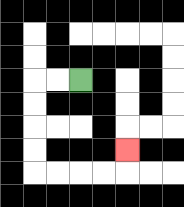{'start': '[3, 3]', 'end': '[5, 6]', 'path_directions': 'L,L,D,D,D,D,R,R,R,R,U', 'path_coordinates': '[[3, 3], [2, 3], [1, 3], [1, 4], [1, 5], [1, 6], [1, 7], [2, 7], [3, 7], [4, 7], [5, 7], [5, 6]]'}